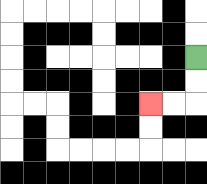{'start': '[8, 2]', 'end': '[6, 4]', 'path_directions': 'D,D,L,L', 'path_coordinates': '[[8, 2], [8, 3], [8, 4], [7, 4], [6, 4]]'}